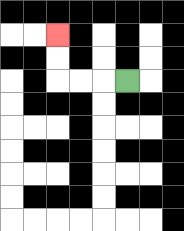{'start': '[5, 3]', 'end': '[2, 1]', 'path_directions': 'L,L,L,U,U', 'path_coordinates': '[[5, 3], [4, 3], [3, 3], [2, 3], [2, 2], [2, 1]]'}